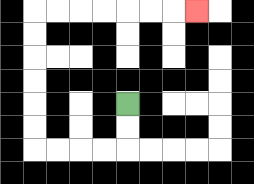{'start': '[5, 4]', 'end': '[8, 0]', 'path_directions': 'D,D,L,L,L,L,U,U,U,U,U,U,R,R,R,R,R,R,R', 'path_coordinates': '[[5, 4], [5, 5], [5, 6], [4, 6], [3, 6], [2, 6], [1, 6], [1, 5], [1, 4], [1, 3], [1, 2], [1, 1], [1, 0], [2, 0], [3, 0], [4, 0], [5, 0], [6, 0], [7, 0], [8, 0]]'}